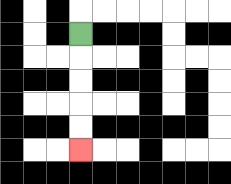{'start': '[3, 1]', 'end': '[3, 6]', 'path_directions': 'D,D,D,D,D', 'path_coordinates': '[[3, 1], [3, 2], [3, 3], [3, 4], [3, 5], [3, 6]]'}